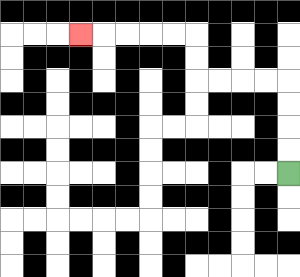{'start': '[12, 7]', 'end': '[3, 1]', 'path_directions': 'U,U,U,U,L,L,L,L,U,U,L,L,L,L,L', 'path_coordinates': '[[12, 7], [12, 6], [12, 5], [12, 4], [12, 3], [11, 3], [10, 3], [9, 3], [8, 3], [8, 2], [8, 1], [7, 1], [6, 1], [5, 1], [4, 1], [3, 1]]'}